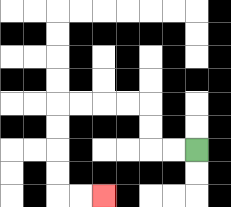{'start': '[8, 6]', 'end': '[4, 8]', 'path_directions': 'L,L,U,U,L,L,L,L,D,D,D,D,R,R', 'path_coordinates': '[[8, 6], [7, 6], [6, 6], [6, 5], [6, 4], [5, 4], [4, 4], [3, 4], [2, 4], [2, 5], [2, 6], [2, 7], [2, 8], [3, 8], [4, 8]]'}